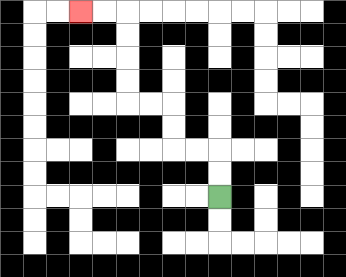{'start': '[9, 8]', 'end': '[3, 0]', 'path_directions': 'U,U,L,L,U,U,L,L,U,U,U,U,L,L', 'path_coordinates': '[[9, 8], [9, 7], [9, 6], [8, 6], [7, 6], [7, 5], [7, 4], [6, 4], [5, 4], [5, 3], [5, 2], [5, 1], [5, 0], [4, 0], [3, 0]]'}